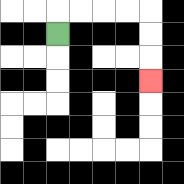{'start': '[2, 1]', 'end': '[6, 3]', 'path_directions': 'U,R,R,R,R,D,D,D', 'path_coordinates': '[[2, 1], [2, 0], [3, 0], [4, 0], [5, 0], [6, 0], [6, 1], [6, 2], [6, 3]]'}